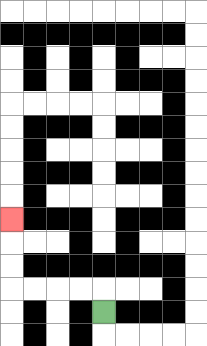{'start': '[4, 13]', 'end': '[0, 9]', 'path_directions': 'U,L,L,L,L,U,U,U', 'path_coordinates': '[[4, 13], [4, 12], [3, 12], [2, 12], [1, 12], [0, 12], [0, 11], [0, 10], [0, 9]]'}